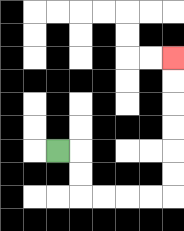{'start': '[2, 6]', 'end': '[7, 2]', 'path_directions': 'R,D,D,R,R,R,R,U,U,U,U,U,U', 'path_coordinates': '[[2, 6], [3, 6], [3, 7], [3, 8], [4, 8], [5, 8], [6, 8], [7, 8], [7, 7], [7, 6], [7, 5], [7, 4], [7, 3], [7, 2]]'}